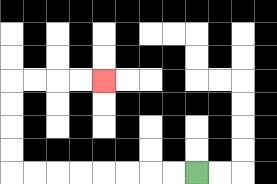{'start': '[8, 7]', 'end': '[4, 3]', 'path_directions': 'L,L,L,L,L,L,L,L,U,U,U,U,R,R,R,R', 'path_coordinates': '[[8, 7], [7, 7], [6, 7], [5, 7], [4, 7], [3, 7], [2, 7], [1, 7], [0, 7], [0, 6], [0, 5], [0, 4], [0, 3], [1, 3], [2, 3], [3, 3], [4, 3]]'}